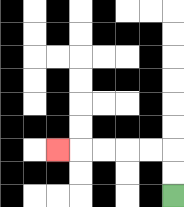{'start': '[7, 8]', 'end': '[2, 6]', 'path_directions': 'U,U,L,L,L,L,L', 'path_coordinates': '[[7, 8], [7, 7], [7, 6], [6, 6], [5, 6], [4, 6], [3, 6], [2, 6]]'}